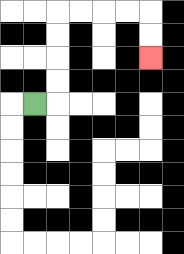{'start': '[1, 4]', 'end': '[6, 2]', 'path_directions': 'R,U,U,U,U,R,R,R,R,D,D', 'path_coordinates': '[[1, 4], [2, 4], [2, 3], [2, 2], [2, 1], [2, 0], [3, 0], [4, 0], [5, 0], [6, 0], [6, 1], [6, 2]]'}